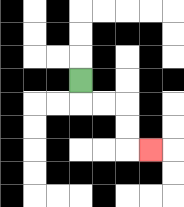{'start': '[3, 3]', 'end': '[6, 6]', 'path_directions': 'D,R,R,D,D,R', 'path_coordinates': '[[3, 3], [3, 4], [4, 4], [5, 4], [5, 5], [5, 6], [6, 6]]'}